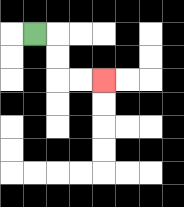{'start': '[1, 1]', 'end': '[4, 3]', 'path_directions': 'R,D,D,R,R', 'path_coordinates': '[[1, 1], [2, 1], [2, 2], [2, 3], [3, 3], [4, 3]]'}